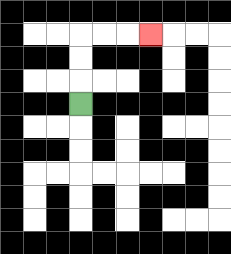{'start': '[3, 4]', 'end': '[6, 1]', 'path_directions': 'U,U,U,R,R,R', 'path_coordinates': '[[3, 4], [3, 3], [3, 2], [3, 1], [4, 1], [5, 1], [6, 1]]'}